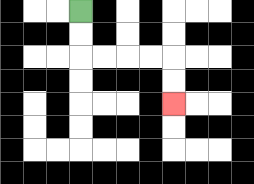{'start': '[3, 0]', 'end': '[7, 4]', 'path_directions': 'D,D,R,R,R,R,D,D', 'path_coordinates': '[[3, 0], [3, 1], [3, 2], [4, 2], [5, 2], [6, 2], [7, 2], [7, 3], [7, 4]]'}